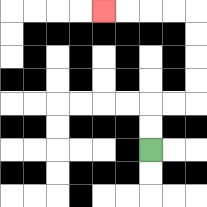{'start': '[6, 6]', 'end': '[4, 0]', 'path_directions': 'U,U,R,R,U,U,U,U,L,L,L,L', 'path_coordinates': '[[6, 6], [6, 5], [6, 4], [7, 4], [8, 4], [8, 3], [8, 2], [8, 1], [8, 0], [7, 0], [6, 0], [5, 0], [4, 0]]'}